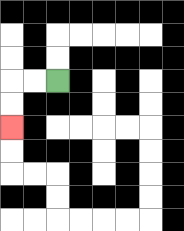{'start': '[2, 3]', 'end': '[0, 5]', 'path_directions': 'L,L,D,D', 'path_coordinates': '[[2, 3], [1, 3], [0, 3], [0, 4], [0, 5]]'}